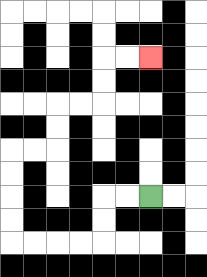{'start': '[6, 8]', 'end': '[6, 2]', 'path_directions': 'L,L,D,D,L,L,L,L,U,U,U,U,R,R,U,U,R,R,U,U,R,R', 'path_coordinates': '[[6, 8], [5, 8], [4, 8], [4, 9], [4, 10], [3, 10], [2, 10], [1, 10], [0, 10], [0, 9], [0, 8], [0, 7], [0, 6], [1, 6], [2, 6], [2, 5], [2, 4], [3, 4], [4, 4], [4, 3], [4, 2], [5, 2], [6, 2]]'}